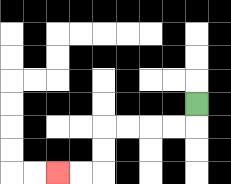{'start': '[8, 4]', 'end': '[2, 7]', 'path_directions': 'D,L,L,L,L,D,D,L,L', 'path_coordinates': '[[8, 4], [8, 5], [7, 5], [6, 5], [5, 5], [4, 5], [4, 6], [4, 7], [3, 7], [2, 7]]'}